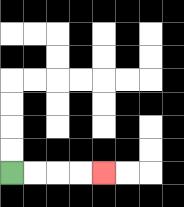{'start': '[0, 7]', 'end': '[4, 7]', 'path_directions': 'R,R,R,R', 'path_coordinates': '[[0, 7], [1, 7], [2, 7], [3, 7], [4, 7]]'}